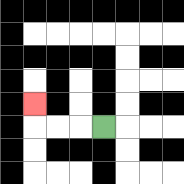{'start': '[4, 5]', 'end': '[1, 4]', 'path_directions': 'L,L,L,U', 'path_coordinates': '[[4, 5], [3, 5], [2, 5], [1, 5], [1, 4]]'}